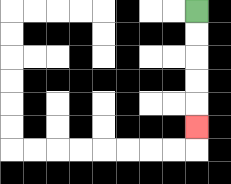{'start': '[8, 0]', 'end': '[8, 5]', 'path_directions': 'D,D,D,D,D', 'path_coordinates': '[[8, 0], [8, 1], [8, 2], [8, 3], [8, 4], [8, 5]]'}